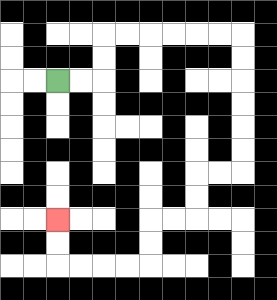{'start': '[2, 3]', 'end': '[2, 9]', 'path_directions': 'R,R,U,U,R,R,R,R,R,R,D,D,D,D,D,D,L,L,D,D,L,L,D,D,L,L,L,L,U,U', 'path_coordinates': '[[2, 3], [3, 3], [4, 3], [4, 2], [4, 1], [5, 1], [6, 1], [7, 1], [8, 1], [9, 1], [10, 1], [10, 2], [10, 3], [10, 4], [10, 5], [10, 6], [10, 7], [9, 7], [8, 7], [8, 8], [8, 9], [7, 9], [6, 9], [6, 10], [6, 11], [5, 11], [4, 11], [3, 11], [2, 11], [2, 10], [2, 9]]'}